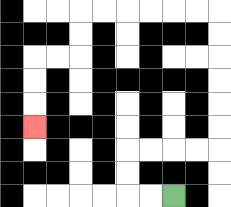{'start': '[7, 8]', 'end': '[1, 5]', 'path_directions': 'L,L,U,U,R,R,R,R,U,U,U,U,U,U,L,L,L,L,L,L,D,D,L,L,D,D,D', 'path_coordinates': '[[7, 8], [6, 8], [5, 8], [5, 7], [5, 6], [6, 6], [7, 6], [8, 6], [9, 6], [9, 5], [9, 4], [9, 3], [9, 2], [9, 1], [9, 0], [8, 0], [7, 0], [6, 0], [5, 0], [4, 0], [3, 0], [3, 1], [3, 2], [2, 2], [1, 2], [1, 3], [1, 4], [1, 5]]'}